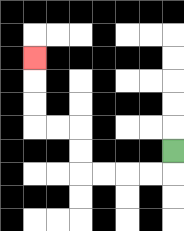{'start': '[7, 6]', 'end': '[1, 2]', 'path_directions': 'D,L,L,L,L,U,U,L,L,U,U,U', 'path_coordinates': '[[7, 6], [7, 7], [6, 7], [5, 7], [4, 7], [3, 7], [3, 6], [3, 5], [2, 5], [1, 5], [1, 4], [1, 3], [1, 2]]'}